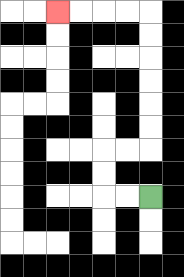{'start': '[6, 8]', 'end': '[2, 0]', 'path_directions': 'L,L,U,U,R,R,U,U,U,U,U,U,L,L,L,L', 'path_coordinates': '[[6, 8], [5, 8], [4, 8], [4, 7], [4, 6], [5, 6], [6, 6], [6, 5], [6, 4], [6, 3], [6, 2], [6, 1], [6, 0], [5, 0], [4, 0], [3, 0], [2, 0]]'}